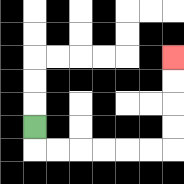{'start': '[1, 5]', 'end': '[7, 2]', 'path_directions': 'D,R,R,R,R,R,R,U,U,U,U', 'path_coordinates': '[[1, 5], [1, 6], [2, 6], [3, 6], [4, 6], [5, 6], [6, 6], [7, 6], [7, 5], [7, 4], [7, 3], [7, 2]]'}